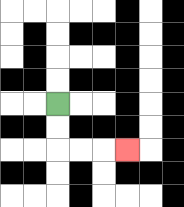{'start': '[2, 4]', 'end': '[5, 6]', 'path_directions': 'D,D,R,R,R', 'path_coordinates': '[[2, 4], [2, 5], [2, 6], [3, 6], [4, 6], [5, 6]]'}